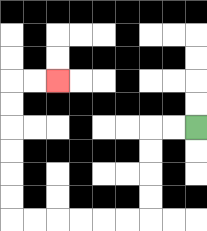{'start': '[8, 5]', 'end': '[2, 3]', 'path_directions': 'L,L,D,D,D,D,L,L,L,L,L,L,U,U,U,U,U,U,R,R', 'path_coordinates': '[[8, 5], [7, 5], [6, 5], [6, 6], [6, 7], [6, 8], [6, 9], [5, 9], [4, 9], [3, 9], [2, 9], [1, 9], [0, 9], [0, 8], [0, 7], [0, 6], [0, 5], [0, 4], [0, 3], [1, 3], [2, 3]]'}